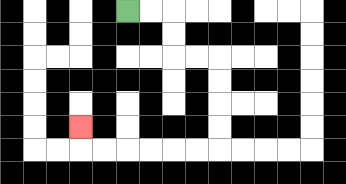{'start': '[5, 0]', 'end': '[3, 5]', 'path_directions': 'R,R,D,D,R,R,D,D,D,D,L,L,L,L,L,L,U', 'path_coordinates': '[[5, 0], [6, 0], [7, 0], [7, 1], [7, 2], [8, 2], [9, 2], [9, 3], [9, 4], [9, 5], [9, 6], [8, 6], [7, 6], [6, 6], [5, 6], [4, 6], [3, 6], [3, 5]]'}